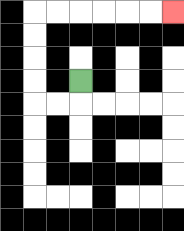{'start': '[3, 3]', 'end': '[7, 0]', 'path_directions': 'D,L,L,U,U,U,U,R,R,R,R,R,R', 'path_coordinates': '[[3, 3], [3, 4], [2, 4], [1, 4], [1, 3], [1, 2], [1, 1], [1, 0], [2, 0], [3, 0], [4, 0], [5, 0], [6, 0], [7, 0]]'}